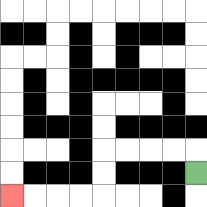{'start': '[8, 7]', 'end': '[0, 8]', 'path_directions': 'U,L,L,L,L,D,D,L,L,L,L', 'path_coordinates': '[[8, 7], [8, 6], [7, 6], [6, 6], [5, 6], [4, 6], [4, 7], [4, 8], [3, 8], [2, 8], [1, 8], [0, 8]]'}